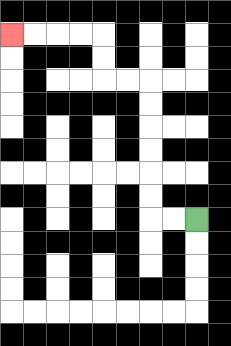{'start': '[8, 9]', 'end': '[0, 1]', 'path_directions': 'L,L,U,U,U,U,U,U,L,L,U,U,L,L,L,L', 'path_coordinates': '[[8, 9], [7, 9], [6, 9], [6, 8], [6, 7], [6, 6], [6, 5], [6, 4], [6, 3], [5, 3], [4, 3], [4, 2], [4, 1], [3, 1], [2, 1], [1, 1], [0, 1]]'}